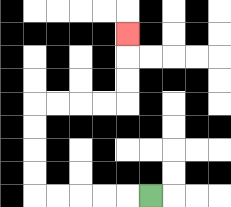{'start': '[6, 8]', 'end': '[5, 1]', 'path_directions': 'L,L,L,L,L,U,U,U,U,R,R,R,R,U,U,U', 'path_coordinates': '[[6, 8], [5, 8], [4, 8], [3, 8], [2, 8], [1, 8], [1, 7], [1, 6], [1, 5], [1, 4], [2, 4], [3, 4], [4, 4], [5, 4], [5, 3], [5, 2], [5, 1]]'}